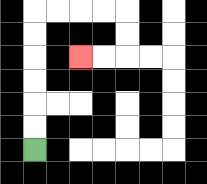{'start': '[1, 6]', 'end': '[3, 2]', 'path_directions': 'U,U,U,U,U,U,R,R,R,R,D,D,L,L', 'path_coordinates': '[[1, 6], [1, 5], [1, 4], [1, 3], [1, 2], [1, 1], [1, 0], [2, 0], [3, 0], [4, 0], [5, 0], [5, 1], [5, 2], [4, 2], [3, 2]]'}